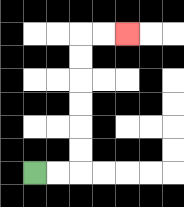{'start': '[1, 7]', 'end': '[5, 1]', 'path_directions': 'R,R,U,U,U,U,U,U,R,R', 'path_coordinates': '[[1, 7], [2, 7], [3, 7], [3, 6], [3, 5], [3, 4], [3, 3], [3, 2], [3, 1], [4, 1], [5, 1]]'}